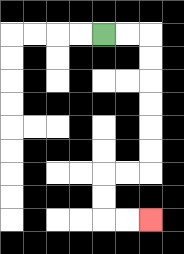{'start': '[4, 1]', 'end': '[6, 9]', 'path_directions': 'R,R,D,D,D,D,D,D,L,L,D,D,R,R', 'path_coordinates': '[[4, 1], [5, 1], [6, 1], [6, 2], [6, 3], [6, 4], [6, 5], [6, 6], [6, 7], [5, 7], [4, 7], [4, 8], [4, 9], [5, 9], [6, 9]]'}